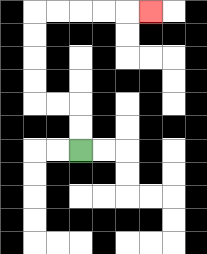{'start': '[3, 6]', 'end': '[6, 0]', 'path_directions': 'U,U,L,L,U,U,U,U,R,R,R,R,R', 'path_coordinates': '[[3, 6], [3, 5], [3, 4], [2, 4], [1, 4], [1, 3], [1, 2], [1, 1], [1, 0], [2, 0], [3, 0], [4, 0], [5, 0], [6, 0]]'}